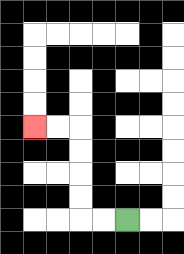{'start': '[5, 9]', 'end': '[1, 5]', 'path_directions': 'L,L,U,U,U,U,L,L', 'path_coordinates': '[[5, 9], [4, 9], [3, 9], [3, 8], [3, 7], [3, 6], [3, 5], [2, 5], [1, 5]]'}